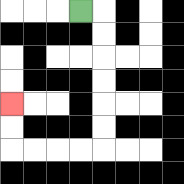{'start': '[3, 0]', 'end': '[0, 4]', 'path_directions': 'R,D,D,D,D,D,D,L,L,L,L,U,U', 'path_coordinates': '[[3, 0], [4, 0], [4, 1], [4, 2], [4, 3], [4, 4], [4, 5], [4, 6], [3, 6], [2, 6], [1, 6], [0, 6], [0, 5], [0, 4]]'}